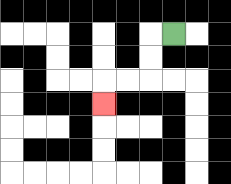{'start': '[7, 1]', 'end': '[4, 4]', 'path_directions': 'L,D,D,L,L,D', 'path_coordinates': '[[7, 1], [6, 1], [6, 2], [6, 3], [5, 3], [4, 3], [4, 4]]'}